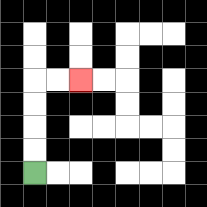{'start': '[1, 7]', 'end': '[3, 3]', 'path_directions': 'U,U,U,U,R,R', 'path_coordinates': '[[1, 7], [1, 6], [1, 5], [1, 4], [1, 3], [2, 3], [3, 3]]'}